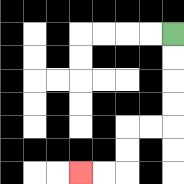{'start': '[7, 1]', 'end': '[3, 7]', 'path_directions': 'D,D,D,D,L,L,D,D,L,L', 'path_coordinates': '[[7, 1], [7, 2], [7, 3], [7, 4], [7, 5], [6, 5], [5, 5], [5, 6], [5, 7], [4, 7], [3, 7]]'}